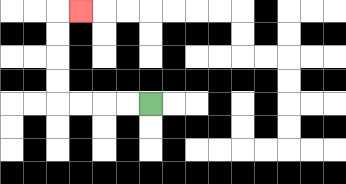{'start': '[6, 4]', 'end': '[3, 0]', 'path_directions': 'L,L,L,L,U,U,U,U,R', 'path_coordinates': '[[6, 4], [5, 4], [4, 4], [3, 4], [2, 4], [2, 3], [2, 2], [2, 1], [2, 0], [3, 0]]'}